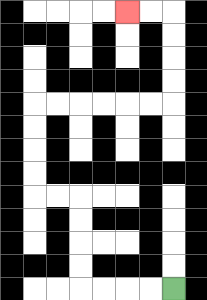{'start': '[7, 12]', 'end': '[5, 0]', 'path_directions': 'L,L,L,L,U,U,U,U,L,L,U,U,U,U,R,R,R,R,R,R,U,U,U,U,L,L', 'path_coordinates': '[[7, 12], [6, 12], [5, 12], [4, 12], [3, 12], [3, 11], [3, 10], [3, 9], [3, 8], [2, 8], [1, 8], [1, 7], [1, 6], [1, 5], [1, 4], [2, 4], [3, 4], [4, 4], [5, 4], [6, 4], [7, 4], [7, 3], [7, 2], [7, 1], [7, 0], [6, 0], [5, 0]]'}